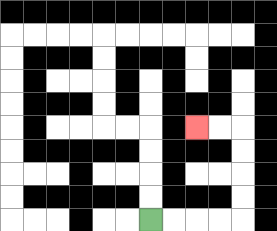{'start': '[6, 9]', 'end': '[8, 5]', 'path_directions': 'R,R,R,R,U,U,U,U,L,L', 'path_coordinates': '[[6, 9], [7, 9], [8, 9], [9, 9], [10, 9], [10, 8], [10, 7], [10, 6], [10, 5], [9, 5], [8, 5]]'}